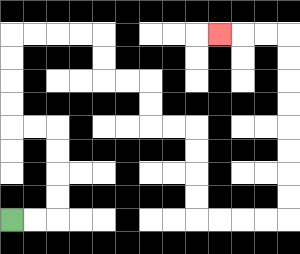{'start': '[0, 9]', 'end': '[9, 1]', 'path_directions': 'R,R,U,U,U,U,L,L,U,U,U,U,R,R,R,R,D,D,R,R,D,D,R,R,D,D,D,D,R,R,R,R,U,U,U,U,U,U,U,U,L,L,L', 'path_coordinates': '[[0, 9], [1, 9], [2, 9], [2, 8], [2, 7], [2, 6], [2, 5], [1, 5], [0, 5], [0, 4], [0, 3], [0, 2], [0, 1], [1, 1], [2, 1], [3, 1], [4, 1], [4, 2], [4, 3], [5, 3], [6, 3], [6, 4], [6, 5], [7, 5], [8, 5], [8, 6], [8, 7], [8, 8], [8, 9], [9, 9], [10, 9], [11, 9], [12, 9], [12, 8], [12, 7], [12, 6], [12, 5], [12, 4], [12, 3], [12, 2], [12, 1], [11, 1], [10, 1], [9, 1]]'}